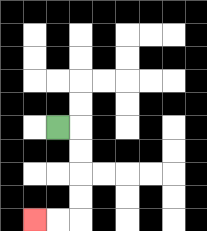{'start': '[2, 5]', 'end': '[1, 9]', 'path_directions': 'R,D,D,D,D,L,L', 'path_coordinates': '[[2, 5], [3, 5], [3, 6], [3, 7], [3, 8], [3, 9], [2, 9], [1, 9]]'}